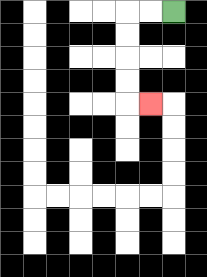{'start': '[7, 0]', 'end': '[6, 4]', 'path_directions': 'L,L,D,D,D,D,R', 'path_coordinates': '[[7, 0], [6, 0], [5, 0], [5, 1], [5, 2], [5, 3], [5, 4], [6, 4]]'}